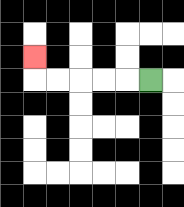{'start': '[6, 3]', 'end': '[1, 2]', 'path_directions': 'L,L,L,L,L,U', 'path_coordinates': '[[6, 3], [5, 3], [4, 3], [3, 3], [2, 3], [1, 3], [1, 2]]'}